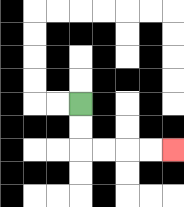{'start': '[3, 4]', 'end': '[7, 6]', 'path_directions': 'D,D,R,R,R,R', 'path_coordinates': '[[3, 4], [3, 5], [3, 6], [4, 6], [5, 6], [6, 6], [7, 6]]'}